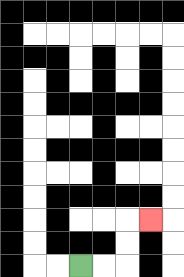{'start': '[3, 11]', 'end': '[6, 9]', 'path_directions': 'R,R,U,U,R', 'path_coordinates': '[[3, 11], [4, 11], [5, 11], [5, 10], [5, 9], [6, 9]]'}